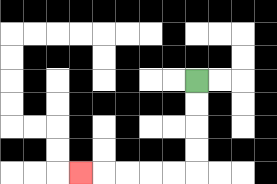{'start': '[8, 3]', 'end': '[3, 7]', 'path_directions': 'D,D,D,D,L,L,L,L,L', 'path_coordinates': '[[8, 3], [8, 4], [8, 5], [8, 6], [8, 7], [7, 7], [6, 7], [5, 7], [4, 7], [3, 7]]'}